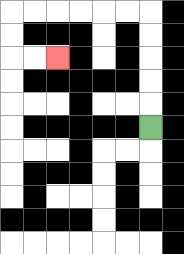{'start': '[6, 5]', 'end': '[2, 2]', 'path_directions': 'U,U,U,U,U,L,L,L,L,L,L,D,D,R,R', 'path_coordinates': '[[6, 5], [6, 4], [6, 3], [6, 2], [6, 1], [6, 0], [5, 0], [4, 0], [3, 0], [2, 0], [1, 0], [0, 0], [0, 1], [0, 2], [1, 2], [2, 2]]'}